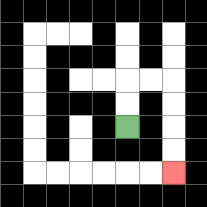{'start': '[5, 5]', 'end': '[7, 7]', 'path_directions': 'U,U,R,R,D,D,D,D', 'path_coordinates': '[[5, 5], [5, 4], [5, 3], [6, 3], [7, 3], [7, 4], [7, 5], [7, 6], [7, 7]]'}